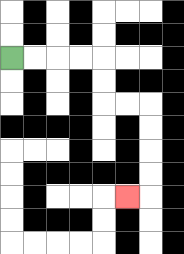{'start': '[0, 2]', 'end': '[5, 8]', 'path_directions': 'R,R,R,R,D,D,R,R,D,D,D,D,L', 'path_coordinates': '[[0, 2], [1, 2], [2, 2], [3, 2], [4, 2], [4, 3], [4, 4], [5, 4], [6, 4], [6, 5], [6, 6], [6, 7], [6, 8], [5, 8]]'}